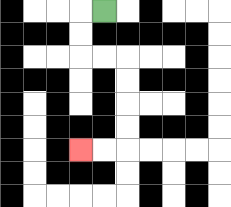{'start': '[4, 0]', 'end': '[3, 6]', 'path_directions': 'L,D,D,R,R,D,D,D,D,L,L', 'path_coordinates': '[[4, 0], [3, 0], [3, 1], [3, 2], [4, 2], [5, 2], [5, 3], [5, 4], [5, 5], [5, 6], [4, 6], [3, 6]]'}